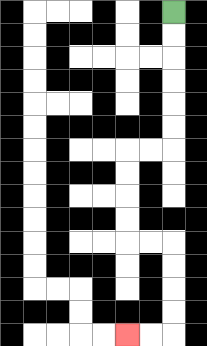{'start': '[7, 0]', 'end': '[5, 14]', 'path_directions': 'D,D,D,D,D,D,L,L,D,D,D,D,R,R,D,D,D,D,L,L', 'path_coordinates': '[[7, 0], [7, 1], [7, 2], [7, 3], [7, 4], [7, 5], [7, 6], [6, 6], [5, 6], [5, 7], [5, 8], [5, 9], [5, 10], [6, 10], [7, 10], [7, 11], [7, 12], [7, 13], [7, 14], [6, 14], [5, 14]]'}